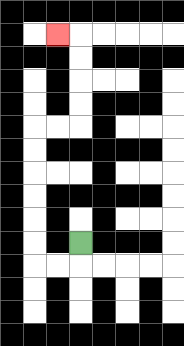{'start': '[3, 10]', 'end': '[2, 1]', 'path_directions': 'D,L,L,U,U,U,U,U,U,R,R,U,U,U,U,L', 'path_coordinates': '[[3, 10], [3, 11], [2, 11], [1, 11], [1, 10], [1, 9], [1, 8], [1, 7], [1, 6], [1, 5], [2, 5], [3, 5], [3, 4], [3, 3], [3, 2], [3, 1], [2, 1]]'}